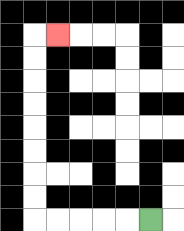{'start': '[6, 9]', 'end': '[2, 1]', 'path_directions': 'L,L,L,L,L,U,U,U,U,U,U,U,U,R', 'path_coordinates': '[[6, 9], [5, 9], [4, 9], [3, 9], [2, 9], [1, 9], [1, 8], [1, 7], [1, 6], [1, 5], [1, 4], [1, 3], [1, 2], [1, 1], [2, 1]]'}